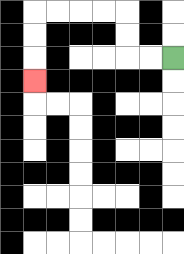{'start': '[7, 2]', 'end': '[1, 3]', 'path_directions': 'L,L,U,U,L,L,L,L,D,D,D', 'path_coordinates': '[[7, 2], [6, 2], [5, 2], [5, 1], [5, 0], [4, 0], [3, 0], [2, 0], [1, 0], [1, 1], [1, 2], [1, 3]]'}